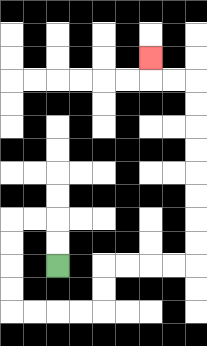{'start': '[2, 11]', 'end': '[6, 2]', 'path_directions': 'U,U,L,L,D,D,D,D,R,R,R,R,U,U,R,R,R,R,U,U,U,U,U,U,U,U,L,L,U', 'path_coordinates': '[[2, 11], [2, 10], [2, 9], [1, 9], [0, 9], [0, 10], [0, 11], [0, 12], [0, 13], [1, 13], [2, 13], [3, 13], [4, 13], [4, 12], [4, 11], [5, 11], [6, 11], [7, 11], [8, 11], [8, 10], [8, 9], [8, 8], [8, 7], [8, 6], [8, 5], [8, 4], [8, 3], [7, 3], [6, 3], [6, 2]]'}